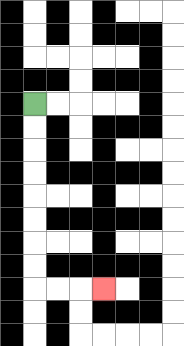{'start': '[1, 4]', 'end': '[4, 12]', 'path_directions': 'D,D,D,D,D,D,D,D,R,R,R', 'path_coordinates': '[[1, 4], [1, 5], [1, 6], [1, 7], [1, 8], [1, 9], [1, 10], [1, 11], [1, 12], [2, 12], [3, 12], [4, 12]]'}